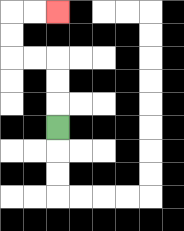{'start': '[2, 5]', 'end': '[2, 0]', 'path_directions': 'U,U,U,L,L,U,U,R,R', 'path_coordinates': '[[2, 5], [2, 4], [2, 3], [2, 2], [1, 2], [0, 2], [0, 1], [0, 0], [1, 0], [2, 0]]'}